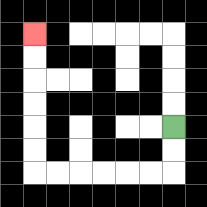{'start': '[7, 5]', 'end': '[1, 1]', 'path_directions': 'D,D,L,L,L,L,L,L,U,U,U,U,U,U', 'path_coordinates': '[[7, 5], [7, 6], [7, 7], [6, 7], [5, 7], [4, 7], [3, 7], [2, 7], [1, 7], [1, 6], [1, 5], [1, 4], [1, 3], [1, 2], [1, 1]]'}